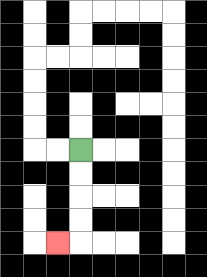{'start': '[3, 6]', 'end': '[2, 10]', 'path_directions': 'D,D,D,D,L', 'path_coordinates': '[[3, 6], [3, 7], [3, 8], [3, 9], [3, 10], [2, 10]]'}